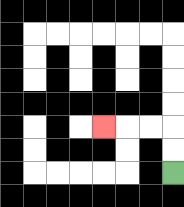{'start': '[7, 7]', 'end': '[4, 5]', 'path_directions': 'U,U,L,L,L', 'path_coordinates': '[[7, 7], [7, 6], [7, 5], [6, 5], [5, 5], [4, 5]]'}